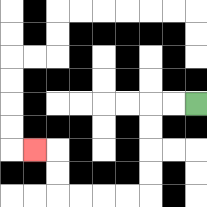{'start': '[8, 4]', 'end': '[1, 6]', 'path_directions': 'L,L,D,D,D,D,L,L,L,L,U,U,L', 'path_coordinates': '[[8, 4], [7, 4], [6, 4], [6, 5], [6, 6], [6, 7], [6, 8], [5, 8], [4, 8], [3, 8], [2, 8], [2, 7], [2, 6], [1, 6]]'}